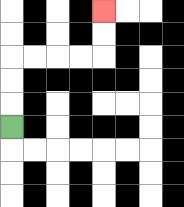{'start': '[0, 5]', 'end': '[4, 0]', 'path_directions': 'U,U,U,R,R,R,R,U,U', 'path_coordinates': '[[0, 5], [0, 4], [0, 3], [0, 2], [1, 2], [2, 2], [3, 2], [4, 2], [4, 1], [4, 0]]'}